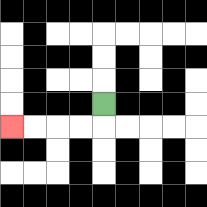{'start': '[4, 4]', 'end': '[0, 5]', 'path_directions': 'D,L,L,L,L', 'path_coordinates': '[[4, 4], [4, 5], [3, 5], [2, 5], [1, 5], [0, 5]]'}